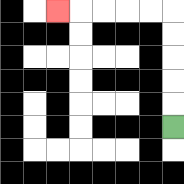{'start': '[7, 5]', 'end': '[2, 0]', 'path_directions': 'U,U,U,U,U,L,L,L,L,L', 'path_coordinates': '[[7, 5], [7, 4], [7, 3], [7, 2], [7, 1], [7, 0], [6, 0], [5, 0], [4, 0], [3, 0], [2, 0]]'}